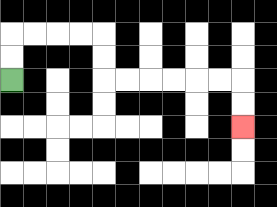{'start': '[0, 3]', 'end': '[10, 5]', 'path_directions': 'U,U,R,R,R,R,D,D,R,R,R,R,R,R,D,D', 'path_coordinates': '[[0, 3], [0, 2], [0, 1], [1, 1], [2, 1], [3, 1], [4, 1], [4, 2], [4, 3], [5, 3], [6, 3], [7, 3], [8, 3], [9, 3], [10, 3], [10, 4], [10, 5]]'}